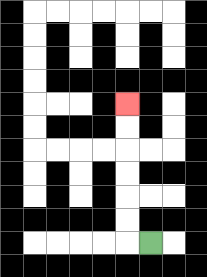{'start': '[6, 10]', 'end': '[5, 4]', 'path_directions': 'L,U,U,U,U,U,U', 'path_coordinates': '[[6, 10], [5, 10], [5, 9], [5, 8], [5, 7], [5, 6], [5, 5], [5, 4]]'}